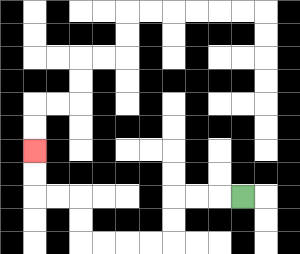{'start': '[10, 8]', 'end': '[1, 6]', 'path_directions': 'L,L,L,D,D,L,L,L,L,U,U,L,L,U,U', 'path_coordinates': '[[10, 8], [9, 8], [8, 8], [7, 8], [7, 9], [7, 10], [6, 10], [5, 10], [4, 10], [3, 10], [3, 9], [3, 8], [2, 8], [1, 8], [1, 7], [1, 6]]'}